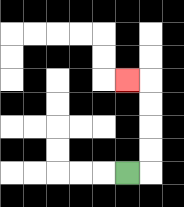{'start': '[5, 7]', 'end': '[5, 3]', 'path_directions': 'R,U,U,U,U,L', 'path_coordinates': '[[5, 7], [6, 7], [6, 6], [6, 5], [6, 4], [6, 3], [5, 3]]'}